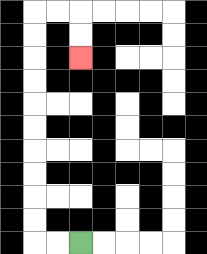{'start': '[3, 10]', 'end': '[3, 2]', 'path_directions': 'L,L,U,U,U,U,U,U,U,U,U,U,R,R,D,D', 'path_coordinates': '[[3, 10], [2, 10], [1, 10], [1, 9], [1, 8], [1, 7], [1, 6], [1, 5], [1, 4], [1, 3], [1, 2], [1, 1], [1, 0], [2, 0], [3, 0], [3, 1], [3, 2]]'}